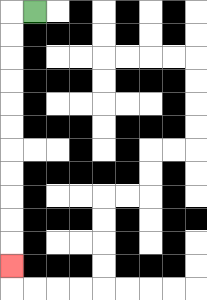{'start': '[1, 0]', 'end': '[0, 11]', 'path_directions': 'L,D,D,D,D,D,D,D,D,D,D,D', 'path_coordinates': '[[1, 0], [0, 0], [0, 1], [0, 2], [0, 3], [0, 4], [0, 5], [0, 6], [0, 7], [0, 8], [0, 9], [0, 10], [0, 11]]'}